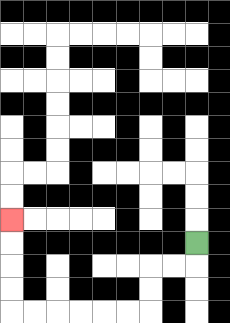{'start': '[8, 10]', 'end': '[0, 9]', 'path_directions': 'D,L,L,D,D,L,L,L,L,L,L,U,U,U,U', 'path_coordinates': '[[8, 10], [8, 11], [7, 11], [6, 11], [6, 12], [6, 13], [5, 13], [4, 13], [3, 13], [2, 13], [1, 13], [0, 13], [0, 12], [0, 11], [0, 10], [0, 9]]'}